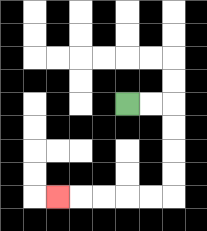{'start': '[5, 4]', 'end': '[2, 8]', 'path_directions': 'R,R,D,D,D,D,L,L,L,L,L', 'path_coordinates': '[[5, 4], [6, 4], [7, 4], [7, 5], [7, 6], [7, 7], [7, 8], [6, 8], [5, 8], [4, 8], [3, 8], [2, 8]]'}